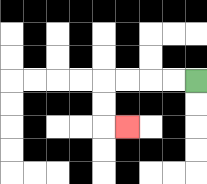{'start': '[8, 3]', 'end': '[5, 5]', 'path_directions': 'L,L,L,L,D,D,R', 'path_coordinates': '[[8, 3], [7, 3], [6, 3], [5, 3], [4, 3], [4, 4], [4, 5], [5, 5]]'}